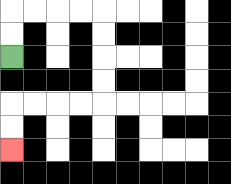{'start': '[0, 2]', 'end': '[0, 6]', 'path_directions': 'U,U,R,R,R,R,D,D,D,D,L,L,L,L,D,D', 'path_coordinates': '[[0, 2], [0, 1], [0, 0], [1, 0], [2, 0], [3, 0], [4, 0], [4, 1], [4, 2], [4, 3], [4, 4], [3, 4], [2, 4], [1, 4], [0, 4], [0, 5], [0, 6]]'}